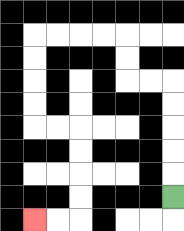{'start': '[7, 8]', 'end': '[1, 9]', 'path_directions': 'U,U,U,U,U,L,L,U,U,L,L,L,L,D,D,D,D,R,R,D,D,D,D,L,L', 'path_coordinates': '[[7, 8], [7, 7], [7, 6], [7, 5], [7, 4], [7, 3], [6, 3], [5, 3], [5, 2], [5, 1], [4, 1], [3, 1], [2, 1], [1, 1], [1, 2], [1, 3], [1, 4], [1, 5], [2, 5], [3, 5], [3, 6], [3, 7], [3, 8], [3, 9], [2, 9], [1, 9]]'}